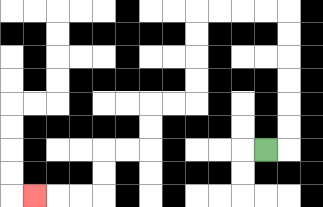{'start': '[11, 6]', 'end': '[1, 8]', 'path_directions': 'R,U,U,U,U,U,U,L,L,L,L,D,D,D,D,L,L,D,D,L,L,D,D,L,L,L', 'path_coordinates': '[[11, 6], [12, 6], [12, 5], [12, 4], [12, 3], [12, 2], [12, 1], [12, 0], [11, 0], [10, 0], [9, 0], [8, 0], [8, 1], [8, 2], [8, 3], [8, 4], [7, 4], [6, 4], [6, 5], [6, 6], [5, 6], [4, 6], [4, 7], [4, 8], [3, 8], [2, 8], [1, 8]]'}